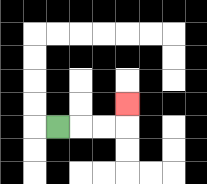{'start': '[2, 5]', 'end': '[5, 4]', 'path_directions': 'R,R,R,U', 'path_coordinates': '[[2, 5], [3, 5], [4, 5], [5, 5], [5, 4]]'}